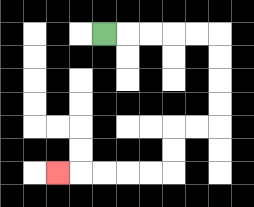{'start': '[4, 1]', 'end': '[2, 7]', 'path_directions': 'R,R,R,R,R,D,D,D,D,L,L,D,D,L,L,L,L,L', 'path_coordinates': '[[4, 1], [5, 1], [6, 1], [7, 1], [8, 1], [9, 1], [9, 2], [9, 3], [9, 4], [9, 5], [8, 5], [7, 5], [7, 6], [7, 7], [6, 7], [5, 7], [4, 7], [3, 7], [2, 7]]'}